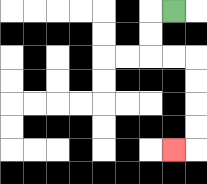{'start': '[7, 0]', 'end': '[7, 6]', 'path_directions': 'L,D,D,R,R,D,D,D,D,L', 'path_coordinates': '[[7, 0], [6, 0], [6, 1], [6, 2], [7, 2], [8, 2], [8, 3], [8, 4], [8, 5], [8, 6], [7, 6]]'}